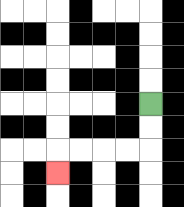{'start': '[6, 4]', 'end': '[2, 7]', 'path_directions': 'D,D,L,L,L,L,D', 'path_coordinates': '[[6, 4], [6, 5], [6, 6], [5, 6], [4, 6], [3, 6], [2, 6], [2, 7]]'}